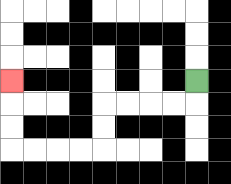{'start': '[8, 3]', 'end': '[0, 3]', 'path_directions': 'D,L,L,L,L,D,D,L,L,L,L,U,U,U', 'path_coordinates': '[[8, 3], [8, 4], [7, 4], [6, 4], [5, 4], [4, 4], [4, 5], [4, 6], [3, 6], [2, 6], [1, 6], [0, 6], [0, 5], [0, 4], [0, 3]]'}